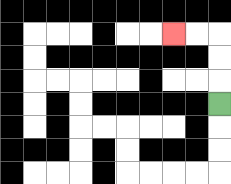{'start': '[9, 4]', 'end': '[7, 1]', 'path_directions': 'U,U,U,L,L', 'path_coordinates': '[[9, 4], [9, 3], [9, 2], [9, 1], [8, 1], [7, 1]]'}